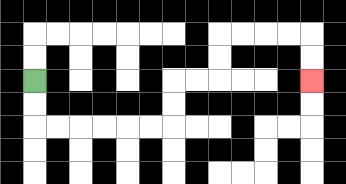{'start': '[1, 3]', 'end': '[13, 3]', 'path_directions': 'D,D,R,R,R,R,R,R,U,U,R,R,U,U,R,R,R,R,D,D', 'path_coordinates': '[[1, 3], [1, 4], [1, 5], [2, 5], [3, 5], [4, 5], [5, 5], [6, 5], [7, 5], [7, 4], [7, 3], [8, 3], [9, 3], [9, 2], [9, 1], [10, 1], [11, 1], [12, 1], [13, 1], [13, 2], [13, 3]]'}